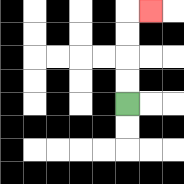{'start': '[5, 4]', 'end': '[6, 0]', 'path_directions': 'U,U,U,U,R', 'path_coordinates': '[[5, 4], [5, 3], [5, 2], [5, 1], [5, 0], [6, 0]]'}